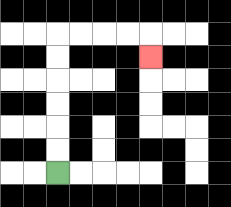{'start': '[2, 7]', 'end': '[6, 2]', 'path_directions': 'U,U,U,U,U,U,R,R,R,R,D', 'path_coordinates': '[[2, 7], [2, 6], [2, 5], [2, 4], [2, 3], [2, 2], [2, 1], [3, 1], [4, 1], [5, 1], [6, 1], [6, 2]]'}